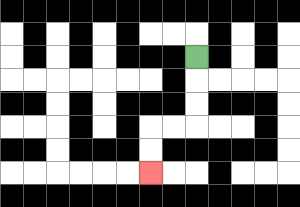{'start': '[8, 2]', 'end': '[6, 7]', 'path_directions': 'D,D,D,L,L,D,D', 'path_coordinates': '[[8, 2], [8, 3], [8, 4], [8, 5], [7, 5], [6, 5], [6, 6], [6, 7]]'}